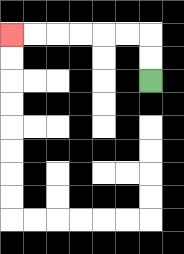{'start': '[6, 3]', 'end': '[0, 1]', 'path_directions': 'U,U,L,L,L,L,L,L', 'path_coordinates': '[[6, 3], [6, 2], [6, 1], [5, 1], [4, 1], [3, 1], [2, 1], [1, 1], [0, 1]]'}